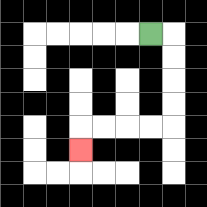{'start': '[6, 1]', 'end': '[3, 6]', 'path_directions': 'R,D,D,D,D,L,L,L,L,D', 'path_coordinates': '[[6, 1], [7, 1], [7, 2], [7, 3], [7, 4], [7, 5], [6, 5], [5, 5], [4, 5], [3, 5], [3, 6]]'}